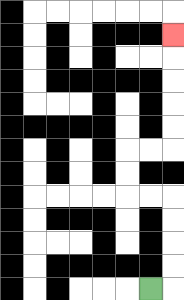{'start': '[6, 12]', 'end': '[7, 1]', 'path_directions': 'R,U,U,U,U,L,L,U,U,R,R,U,U,U,U,U', 'path_coordinates': '[[6, 12], [7, 12], [7, 11], [7, 10], [7, 9], [7, 8], [6, 8], [5, 8], [5, 7], [5, 6], [6, 6], [7, 6], [7, 5], [7, 4], [7, 3], [7, 2], [7, 1]]'}